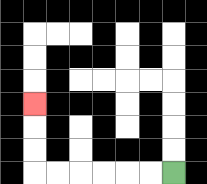{'start': '[7, 7]', 'end': '[1, 4]', 'path_directions': 'L,L,L,L,L,L,U,U,U', 'path_coordinates': '[[7, 7], [6, 7], [5, 7], [4, 7], [3, 7], [2, 7], [1, 7], [1, 6], [1, 5], [1, 4]]'}